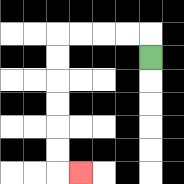{'start': '[6, 2]', 'end': '[3, 7]', 'path_directions': 'U,L,L,L,L,D,D,D,D,D,D,R', 'path_coordinates': '[[6, 2], [6, 1], [5, 1], [4, 1], [3, 1], [2, 1], [2, 2], [2, 3], [2, 4], [2, 5], [2, 6], [2, 7], [3, 7]]'}